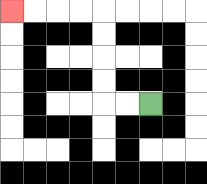{'start': '[6, 4]', 'end': '[0, 0]', 'path_directions': 'L,L,U,U,U,U,L,L,L,L', 'path_coordinates': '[[6, 4], [5, 4], [4, 4], [4, 3], [4, 2], [4, 1], [4, 0], [3, 0], [2, 0], [1, 0], [0, 0]]'}